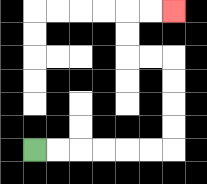{'start': '[1, 6]', 'end': '[7, 0]', 'path_directions': 'R,R,R,R,R,R,U,U,U,U,L,L,U,U,R,R', 'path_coordinates': '[[1, 6], [2, 6], [3, 6], [4, 6], [5, 6], [6, 6], [7, 6], [7, 5], [7, 4], [7, 3], [7, 2], [6, 2], [5, 2], [5, 1], [5, 0], [6, 0], [7, 0]]'}